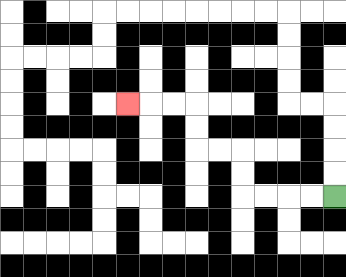{'start': '[14, 8]', 'end': '[5, 4]', 'path_directions': 'L,L,L,L,U,U,L,L,U,U,L,L,L', 'path_coordinates': '[[14, 8], [13, 8], [12, 8], [11, 8], [10, 8], [10, 7], [10, 6], [9, 6], [8, 6], [8, 5], [8, 4], [7, 4], [6, 4], [5, 4]]'}